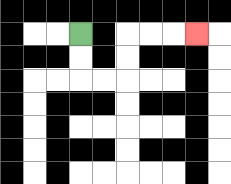{'start': '[3, 1]', 'end': '[8, 1]', 'path_directions': 'D,D,R,R,U,U,R,R,R', 'path_coordinates': '[[3, 1], [3, 2], [3, 3], [4, 3], [5, 3], [5, 2], [5, 1], [6, 1], [7, 1], [8, 1]]'}